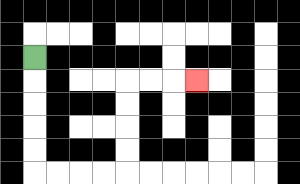{'start': '[1, 2]', 'end': '[8, 3]', 'path_directions': 'D,D,D,D,D,R,R,R,R,U,U,U,U,R,R,R', 'path_coordinates': '[[1, 2], [1, 3], [1, 4], [1, 5], [1, 6], [1, 7], [2, 7], [3, 7], [4, 7], [5, 7], [5, 6], [5, 5], [5, 4], [5, 3], [6, 3], [7, 3], [8, 3]]'}